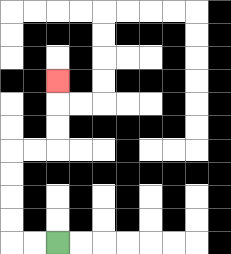{'start': '[2, 10]', 'end': '[2, 3]', 'path_directions': 'L,L,U,U,U,U,R,R,U,U,U', 'path_coordinates': '[[2, 10], [1, 10], [0, 10], [0, 9], [0, 8], [0, 7], [0, 6], [1, 6], [2, 6], [2, 5], [2, 4], [2, 3]]'}